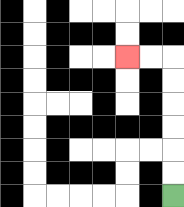{'start': '[7, 8]', 'end': '[5, 2]', 'path_directions': 'U,U,U,U,U,U,L,L', 'path_coordinates': '[[7, 8], [7, 7], [7, 6], [7, 5], [7, 4], [7, 3], [7, 2], [6, 2], [5, 2]]'}